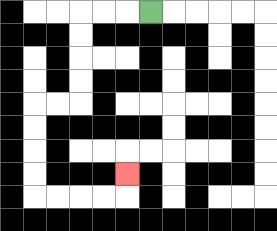{'start': '[6, 0]', 'end': '[5, 7]', 'path_directions': 'L,L,L,D,D,D,D,L,L,D,D,D,D,R,R,R,R,U', 'path_coordinates': '[[6, 0], [5, 0], [4, 0], [3, 0], [3, 1], [3, 2], [3, 3], [3, 4], [2, 4], [1, 4], [1, 5], [1, 6], [1, 7], [1, 8], [2, 8], [3, 8], [4, 8], [5, 8], [5, 7]]'}